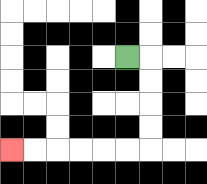{'start': '[5, 2]', 'end': '[0, 6]', 'path_directions': 'R,D,D,D,D,L,L,L,L,L,L', 'path_coordinates': '[[5, 2], [6, 2], [6, 3], [6, 4], [6, 5], [6, 6], [5, 6], [4, 6], [3, 6], [2, 6], [1, 6], [0, 6]]'}